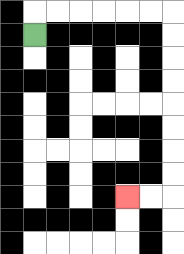{'start': '[1, 1]', 'end': '[5, 8]', 'path_directions': 'U,R,R,R,R,R,R,D,D,D,D,D,D,D,D,L,L', 'path_coordinates': '[[1, 1], [1, 0], [2, 0], [3, 0], [4, 0], [5, 0], [6, 0], [7, 0], [7, 1], [7, 2], [7, 3], [7, 4], [7, 5], [7, 6], [7, 7], [7, 8], [6, 8], [5, 8]]'}